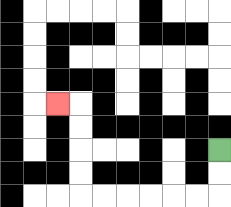{'start': '[9, 6]', 'end': '[2, 4]', 'path_directions': 'D,D,L,L,L,L,L,L,U,U,U,U,L', 'path_coordinates': '[[9, 6], [9, 7], [9, 8], [8, 8], [7, 8], [6, 8], [5, 8], [4, 8], [3, 8], [3, 7], [3, 6], [3, 5], [3, 4], [2, 4]]'}